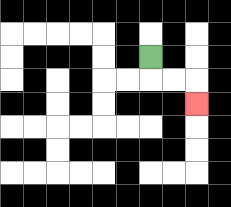{'start': '[6, 2]', 'end': '[8, 4]', 'path_directions': 'D,R,R,D', 'path_coordinates': '[[6, 2], [6, 3], [7, 3], [8, 3], [8, 4]]'}